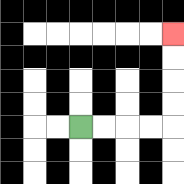{'start': '[3, 5]', 'end': '[7, 1]', 'path_directions': 'R,R,R,R,U,U,U,U', 'path_coordinates': '[[3, 5], [4, 5], [5, 5], [6, 5], [7, 5], [7, 4], [7, 3], [7, 2], [7, 1]]'}